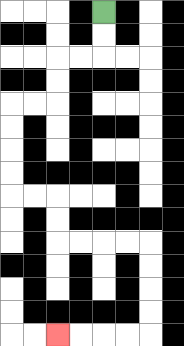{'start': '[4, 0]', 'end': '[2, 14]', 'path_directions': 'D,D,L,L,D,D,L,L,D,D,D,D,R,R,D,D,R,R,R,R,D,D,D,D,L,L,L,L', 'path_coordinates': '[[4, 0], [4, 1], [4, 2], [3, 2], [2, 2], [2, 3], [2, 4], [1, 4], [0, 4], [0, 5], [0, 6], [0, 7], [0, 8], [1, 8], [2, 8], [2, 9], [2, 10], [3, 10], [4, 10], [5, 10], [6, 10], [6, 11], [6, 12], [6, 13], [6, 14], [5, 14], [4, 14], [3, 14], [2, 14]]'}